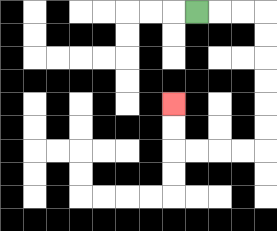{'start': '[8, 0]', 'end': '[7, 4]', 'path_directions': 'R,R,R,D,D,D,D,D,D,L,L,L,L,U,U', 'path_coordinates': '[[8, 0], [9, 0], [10, 0], [11, 0], [11, 1], [11, 2], [11, 3], [11, 4], [11, 5], [11, 6], [10, 6], [9, 6], [8, 6], [7, 6], [7, 5], [7, 4]]'}